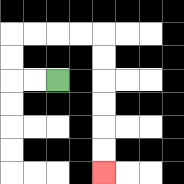{'start': '[2, 3]', 'end': '[4, 7]', 'path_directions': 'L,L,U,U,R,R,R,R,D,D,D,D,D,D', 'path_coordinates': '[[2, 3], [1, 3], [0, 3], [0, 2], [0, 1], [1, 1], [2, 1], [3, 1], [4, 1], [4, 2], [4, 3], [4, 4], [4, 5], [4, 6], [4, 7]]'}